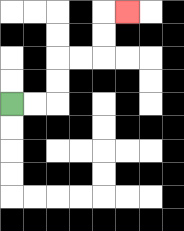{'start': '[0, 4]', 'end': '[5, 0]', 'path_directions': 'R,R,U,U,R,R,U,U,R', 'path_coordinates': '[[0, 4], [1, 4], [2, 4], [2, 3], [2, 2], [3, 2], [4, 2], [4, 1], [4, 0], [5, 0]]'}